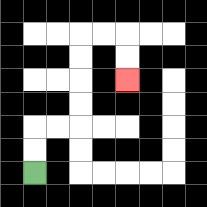{'start': '[1, 7]', 'end': '[5, 3]', 'path_directions': 'U,U,R,R,U,U,U,U,R,R,D,D', 'path_coordinates': '[[1, 7], [1, 6], [1, 5], [2, 5], [3, 5], [3, 4], [3, 3], [3, 2], [3, 1], [4, 1], [5, 1], [5, 2], [5, 3]]'}